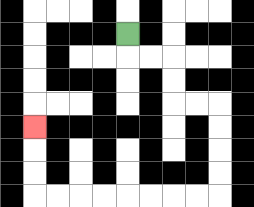{'start': '[5, 1]', 'end': '[1, 5]', 'path_directions': 'D,R,R,D,D,R,R,D,D,D,D,L,L,L,L,L,L,L,L,U,U,U', 'path_coordinates': '[[5, 1], [5, 2], [6, 2], [7, 2], [7, 3], [7, 4], [8, 4], [9, 4], [9, 5], [9, 6], [9, 7], [9, 8], [8, 8], [7, 8], [6, 8], [5, 8], [4, 8], [3, 8], [2, 8], [1, 8], [1, 7], [1, 6], [1, 5]]'}